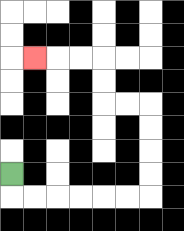{'start': '[0, 7]', 'end': '[1, 2]', 'path_directions': 'D,R,R,R,R,R,R,U,U,U,U,L,L,U,U,L,L,L', 'path_coordinates': '[[0, 7], [0, 8], [1, 8], [2, 8], [3, 8], [4, 8], [5, 8], [6, 8], [6, 7], [6, 6], [6, 5], [6, 4], [5, 4], [4, 4], [4, 3], [4, 2], [3, 2], [2, 2], [1, 2]]'}